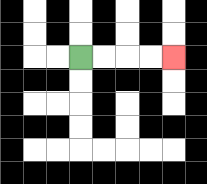{'start': '[3, 2]', 'end': '[7, 2]', 'path_directions': 'R,R,R,R', 'path_coordinates': '[[3, 2], [4, 2], [5, 2], [6, 2], [7, 2]]'}